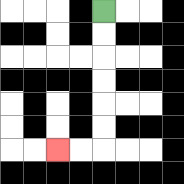{'start': '[4, 0]', 'end': '[2, 6]', 'path_directions': 'D,D,D,D,D,D,L,L', 'path_coordinates': '[[4, 0], [4, 1], [4, 2], [4, 3], [4, 4], [4, 5], [4, 6], [3, 6], [2, 6]]'}